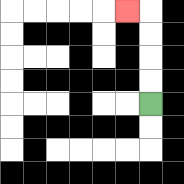{'start': '[6, 4]', 'end': '[5, 0]', 'path_directions': 'U,U,U,U,L', 'path_coordinates': '[[6, 4], [6, 3], [6, 2], [6, 1], [6, 0], [5, 0]]'}